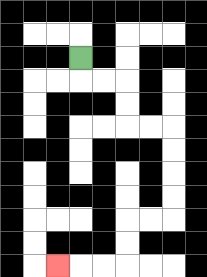{'start': '[3, 2]', 'end': '[2, 11]', 'path_directions': 'D,R,R,D,D,R,R,D,D,D,D,L,L,D,D,L,L,L', 'path_coordinates': '[[3, 2], [3, 3], [4, 3], [5, 3], [5, 4], [5, 5], [6, 5], [7, 5], [7, 6], [7, 7], [7, 8], [7, 9], [6, 9], [5, 9], [5, 10], [5, 11], [4, 11], [3, 11], [2, 11]]'}